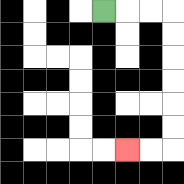{'start': '[4, 0]', 'end': '[5, 6]', 'path_directions': 'R,R,R,D,D,D,D,D,D,L,L', 'path_coordinates': '[[4, 0], [5, 0], [6, 0], [7, 0], [7, 1], [7, 2], [7, 3], [7, 4], [7, 5], [7, 6], [6, 6], [5, 6]]'}